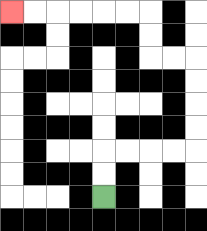{'start': '[4, 8]', 'end': '[0, 0]', 'path_directions': 'U,U,R,R,R,R,U,U,U,U,L,L,U,U,L,L,L,L,L,L', 'path_coordinates': '[[4, 8], [4, 7], [4, 6], [5, 6], [6, 6], [7, 6], [8, 6], [8, 5], [8, 4], [8, 3], [8, 2], [7, 2], [6, 2], [6, 1], [6, 0], [5, 0], [4, 0], [3, 0], [2, 0], [1, 0], [0, 0]]'}